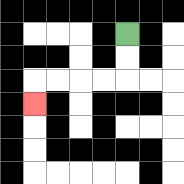{'start': '[5, 1]', 'end': '[1, 4]', 'path_directions': 'D,D,L,L,L,L,D', 'path_coordinates': '[[5, 1], [5, 2], [5, 3], [4, 3], [3, 3], [2, 3], [1, 3], [1, 4]]'}